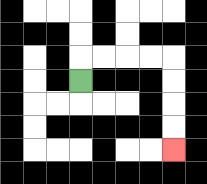{'start': '[3, 3]', 'end': '[7, 6]', 'path_directions': 'U,R,R,R,R,D,D,D,D', 'path_coordinates': '[[3, 3], [3, 2], [4, 2], [5, 2], [6, 2], [7, 2], [7, 3], [7, 4], [7, 5], [7, 6]]'}